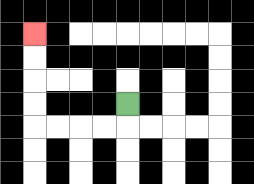{'start': '[5, 4]', 'end': '[1, 1]', 'path_directions': 'D,L,L,L,L,U,U,U,U', 'path_coordinates': '[[5, 4], [5, 5], [4, 5], [3, 5], [2, 5], [1, 5], [1, 4], [1, 3], [1, 2], [1, 1]]'}